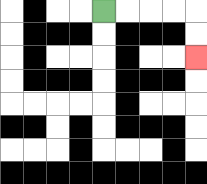{'start': '[4, 0]', 'end': '[8, 2]', 'path_directions': 'R,R,R,R,D,D', 'path_coordinates': '[[4, 0], [5, 0], [6, 0], [7, 0], [8, 0], [8, 1], [8, 2]]'}